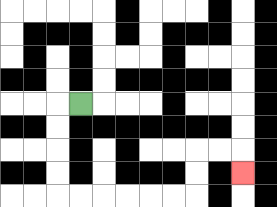{'start': '[3, 4]', 'end': '[10, 7]', 'path_directions': 'L,D,D,D,D,R,R,R,R,R,R,U,U,R,R,D', 'path_coordinates': '[[3, 4], [2, 4], [2, 5], [2, 6], [2, 7], [2, 8], [3, 8], [4, 8], [5, 8], [6, 8], [7, 8], [8, 8], [8, 7], [8, 6], [9, 6], [10, 6], [10, 7]]'}